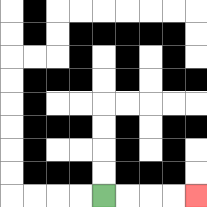{'start': '[4, 8]', 'end': '[8, 8]', 'path_directions': 'R,R,R,R', 'path_coordinates': '[[4, 8], [5, 8], [6, 8], [7, 8], [8, 8]]'}